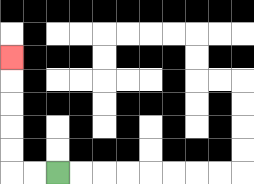{'start': '[2, 7]', 'end': '[0, 2]', 'path_directions': 'L,L,U,U,U,U,U', 'path_coordinates': '[[2, 7], [1, 7], [0, 7], [0, 6], [0, 5], [0, 4], [0, 3], [0, 2]]'}